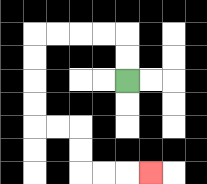{'start': '[5, 3]', 'end': '[6, 7]', 'path_directions': 'U,U,L,L,L,L,D,D,D,D,R,R,D,D,R,R,R', 'path_coordinates': '[[5, 3], [5, 2], [5, 1], [4, 1], [3, 1], [2, 1], [1, 1], [1, 2], [1, 3], [1, 4], [1, 5], [2, 5], [3, 5], [3, 6], [3, 7], [4, 7], [5, 7], [6, 7]]'}